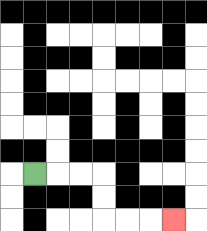{'start': '[1, 7]', 'end': '[7, 9]', 'path_directions': 'R,R,R,D,D,R,R,R', 'path_coordinates': '[[1, 7], [2, 7], [3, 7], [4, 7], [4, 8], [4, 9], [5, 9], [6, 9], [7, 9]]'}